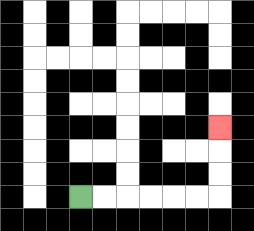{'start': '[3, 8]', 'end': '[9, 5]', 'path_directions': 'R,R,R,R,R,R,U,U,U', 'path_coordinates': '[[3, 8], [4, 8], [5, 8], [6, 8], [7, 8], [8, 8], [9, 8], [9, 7], [9, 6], [9, 5]]'}